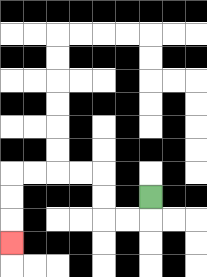{'start': '[6, 8]', 'end': '[0, 10]', 'path_directions': 'D,L,L,U,U,L,L,L,L,D,D,D', 'path_coordinates': '[[6, 8], [6, 9], [5, 9], [4, 9], [4, 8], [4, 7], [3, 7], [2, 7], [1, 7], [0, 7], [0, 8], [0, 9], [0, 10]]'}